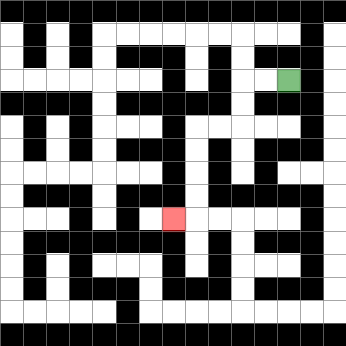{'start': '[12, 3]', 'end': '[7, 9]', 'path_directions': 'L,L,D,D,L,L,D,D,D,D,L', 'path_coordinates': '[[12, 3], [11, 3], [10, 3], [10, 4], [10, 5], [9, 5], [8, 5], [8, 6], [8, 7], [8, 8], [8, 9], [7, 9]]'}